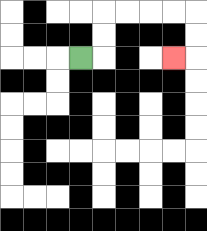{'start': '[3, 2]', 'end': '[7, 2]', 'path_directions': 'R,U,U,R,R,R,R,D,D,L', 'path_coordinates': '[[3, 2], [4, 2], [4, 1], [4, 0], [5, 0], [6, 0], [7, 0], [8, 0], [8, 1], [8, 2], [7, 2]]'}